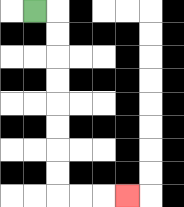{'start': '[1, 0]', 'end': '[5, 8]', 'path_directions': 'R,D,D,D,D,D,D,D,D,R,R,R', 'path_coordinates': '[[1, 0], [2, 0], [2, 1], [2, 2], [2, 3], [2, 4], [2, 5], [2, 6], [2, 7], [2, 8], [3, 8], [4, 8], [5, 8]]'}